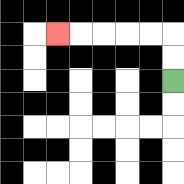{'start': '[7, 3]', 'end': '[2, 1]', 'path_directions': 'U,U,L,L,L,L,L', 'path_coordinates': '[[7, 3], [7, 2], [7, 1], [6, 1], [5, 1], [4, 1], [3, 1], [2, 1]]'}